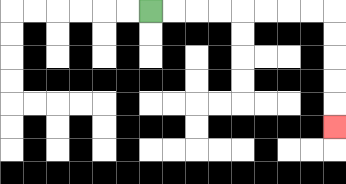{'start': '[6, 0]', 'end': '[14, 5]', 'path_directions': 'R,R,R,R,R,R,R,R,D,D,D,D,D', 'path_coordinates': '[[6, 0], [7, 0], [8, 0], [9, 0], [10, 0], [11, 0], [12, 0], [13, 0], [14, 0], [14, 1], [14, 2], [14, 3], [14, 4], [14, 5]]'}